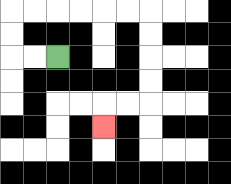{'start': '[2, 2]', 'end': '[4, 5]', 'path_directions': 'L,L,U,U,R,R,R,R,R,R,D,D,D,D,L,L,D', 'path_coordinates': '[[2, 2], [1, 2], [0, 2], [0, 1], [0, 0], [1, 0], [2, 0], [3, 0], [4, 0], [5, 0], [6, 0], [6, 1], [6, 2], [6, 3], [6, 4], [5, 4], [4, 4], [4, 5]]'}